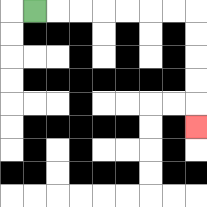{'start': '[1, 0]', 'end': '[8, 5]', 'path_directions': 'R,R,R,R,R,R,R,D,D,D,D,D', 'path_coordinates': '[[1, 0], [2, 0], [3, 0], [4, 0], [5, 0], [6, 0], [7, 0], [8, 0], [8, 1], [8, 2], [8, 3], [8, 4], [8, 5]]'}